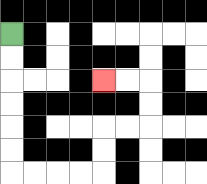{'start': '[0, 1]', 'end': '[4, 3]', 'path_directions': 'D,D,D,D,D,D,R,R,R,R,U,U,R,R,U,U,L,L', 'path_coordinates': '[[0, 1], [0, 2], [0, 3], [0, 4], [0, 5], [0, 6], [0, 7], [1, 7], [2, 7], [3, 7], [4, 7], [4, 6], [4, 5], [5, 5], [6, 5], [6, 4], [6, 3], [5, 3], [4, 3]]'}